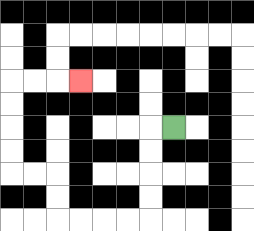{'start': '[7, 5]', 'end': '[3, 3]', 'path_directions': 'L,D,D,D,D,L,L,L,L,U,U,L,L,U,U,U,U,R,R,R', 'path_coordinates': '[[7, 5], [6, 5], [6, 6], [6, 7], [6, 8], [6, 9], [5, 9], [4, 9], [3, 9], [2, 9], [2, 8], [2, 7], [1, 7], [0, 7], [0, 6], [0, 5], [0, 4], [0, 3], [1, 3], [2, 3], [3, 3]]'}